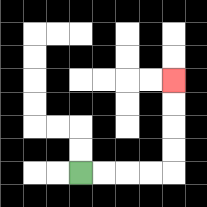{'start': '[3, 7]', 'end': '[7, 3]', 'path_directions': 'R,R,R,R,U,U,U,U', 'path_coordinates': '[[3, 7], [4, 7], [5, 7], [6, 7], [7, 7], [7, 6], [7, 5], [7, 4], [7, 3]]'}